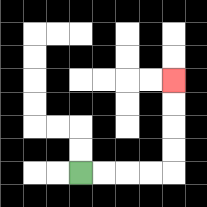{'start': '[3, 7]', 'end': '[7, 3]', 'path_directions': 'R,R,R,R,U,U,U,U', 'path_coordinates': '[[3, 7], [4, 7], [5, 7], [6, 7], [7, 7], [7, 6], [7, 5], [7, 4], [7, 3]]'}